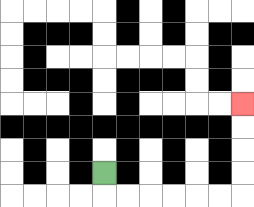{'start': '[4, 7]', 'end': '[10, 4]', 'path_directions': 'D,R,R,R,R,R,R,U,U,U,U', 'path_coordinates': '[[4, 7], [4, 8], [5, 8], [6, 8], [7, 8], [8, 8], [9, 8], [10, 8], [10, 7], [10, 6], [10, 5], [10, 4]]'}